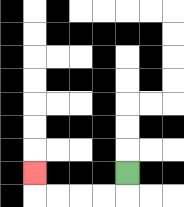{'start': '[5, 7]', 'end': '[1, 7]', 'path_directions': 'D,L,L,L,L,U', 'path_coordinates': '[[5, 7], [5, 8], [4, 8], [3, 8], [2, 8], [1, 8], [1, 7]]'}